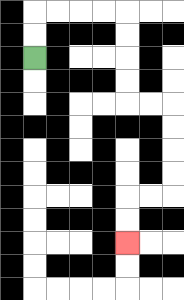{'start': '[1, 2]', 'end': '[5, 10]', 'path_directions': 'U,U,R,R,R,R,D,D,D,D,R,R,D,D,D,D,L,L,D,D', 'path_coordinates': '[[1, 2], [1, 1], [1, 0], [2, 0], [3, 0], [4, 0], [5, 0], [5, 1], [5, 2], [5, 3], [5, 4], [6, 4], [7, 4], [7, 5], [7, 6], [7, 7], [7, 8], [6, 8], [5, 8], [5, 9], [5, 10]]'}